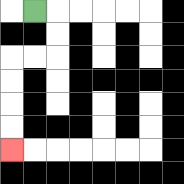{'start': '[1, 0]', 'end': '[0, 6]', 'path_directions': 'R,D,D,L,L,D,D,D,D', 'path_coordinates': '[[1, 0], [2, 0], [2, 1], [2, 2], [1, 2], [0, 2], [0, 3], [0, 4], [0, 5], [0, 6]]'}